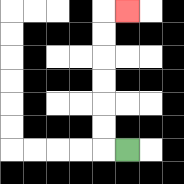{'start': '[5, 6]', 'end': '[5, 0]', 'path_directions': 'L,U,U,U,U,U,U,R', 'path_coordinates': '[[5, 6], [4, 6], [4, 5], [4, 4], [4, 3], [4, 2], [4, 1], [4, 0], [5, 0]]'}